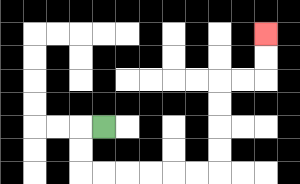{'start': '[4, 5]', 'end': '[11, 1]', 'path_directions': 'L,D,D,R,R,R,R,R,R,U,U,U,U,R,R,U,U', 'path_coordinates': '[[4, 5], [3, 5], [3, 6], [3, 7], [4, 7], [5, 7], [6, 7], [7, 7], [8, 7], [9, 7], [9, 6], [9, 5], [9, 4], [9, 3], [10, 3], [11, 3], [11, 2], [11, 1]]'}